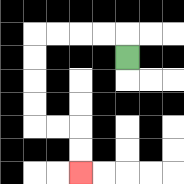{'start': '[5, 2]', 'end': '[3, 7]', 'path_directions': 'U,L,L,L,L,D,D,D,D,R,R,D,D', 'path_coordinates': '[[5, 2], [5, 1], [4, 1], [3, 1], [2, 1], [1, 1], [1, 2], [1, 3], [1, 4], [1, 5], [2, 5], [3, 5], [3, 6], [3, 7]]'}